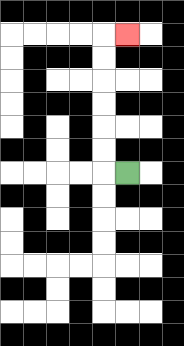{'start': '[5, 7]', 'end': '[5, 1]', 'path_directions': 'L,U,U,U,U,U,U,R', 'path_coordinates': '[[5, 7], [4, 7], [4, 6], [4, 5], [4, 4], [4, 3], [4, 2], [4, 1], [5, 1]]'}